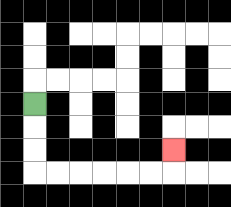{'start': '[1, 4]', 'end': '[7, 6]', 'path_directions': 'D,D,D,R,R,R,R,R,R,U', 'path_coordinates': '[[1, 4], [1, 5], [1, 6], [1, 7], [2, 7], [3, 7], [4, 7], [5, 7], [6, 7], [7, 7], [7, 6]]'}